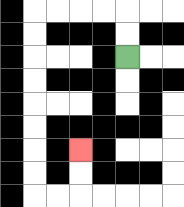{'start': '[5, 2]', 'end': '[3, 6]', 'path_directions': 'U,U,L,L,L,L,D,D,D,D,D,D,D,D,R,R,U,U', 'path_coordinates': '[[5, 2], [5, 1], [5, 0], [4, 0], [3, 0], [2, 0], [1, 0], [1, 1], [1, 2], [1, 3], [1, 4], [1, 5], [1, 6], [1, 7], [1, 8], [2, 8], [3, 8], [3, 7], [3, 6]]'}